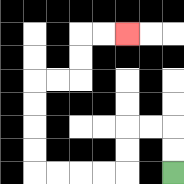{'start': '[7, 7]', 'end': '[5, 1]', 'path_directions': 'U,U,L,L,D,D,L,L,L,L,U,U,U,U,R,R,U,U,R,R', 'path_coordinates': '[[7, 7], [7, 6], [7, 5], [6, 5], [5, 5], [5, 6], [5, 7], [4, 7], [3, 7], [2, 7], [1, 7], [1, 6], [1, 5], [1, 4], [1, 3], [2, 3], [3, 3], [3, 2], [3, 1], [4, 1], [5, 1]]'}